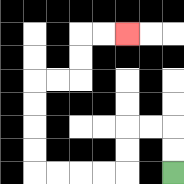{'start': '[7, 7]', 'end': '[5, 1]', 'path_directions': 'U,U,L,L,D,D,L,L,L,L,U,U,U,U,R,R,U,U,R,R', 'path_coordinates': '[[7, 7], [7, 6], [7, 5], [6, 5], [5, 5], [5, 6], [5, 7], [4, 7], [3, 7], [2, 7], [1, 7], [1, 6], [1, 5], [1, 4], [1, 3], [2, 3], [3, 3], [3, 2], [3, 1], [4, 1], [5, 1]]'}